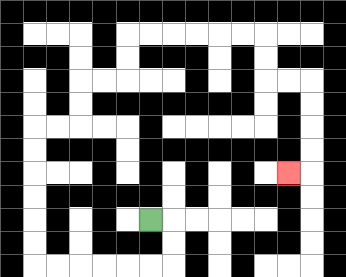{'start': '[6, 9]', 'end': '[12, 7]', 'path_directions': 'R,D,D,L,L,L,L,L,L,U,U,U,U,U,U,R,R,U,U,R,R,U,U,R,R,R,R,R,R,D,D,R,R,D,D,D,D,L', 'path_coordinates': '[[6, 9], [7, 9], [7, 10], [7, 11], [6, 11], [5, 11], [4, 11], [3, 11], [2, 11], [1, 11], [1, 10], [1, 9], [1, 8], [1, 7], [1, 6], [1, 5], [2, 5], [3, 5], [3, 4], [3, 3], [4, 3], [5, 3], [5, 2], [5, 1], [6, 1], [7, 1], [8, 1], [9, 1], [10, 1], [11, 1], [11, 2], [11, 3], [12, 3], [13, 3], [13, 4], [13, 5], [13, 6], [13, 7], [12, 7]]'}